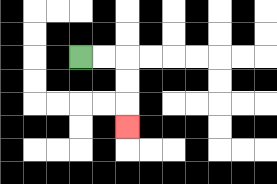{'start': '[3, 2]', 'end': '[5, 5]', 'path_directions': 'R,R,D,D,D', 'path_coordinates': '[[3, 2], [4, 2], [5, 2], [5, 3], [5, 4], [5, 5]]'}